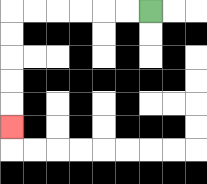{'start': '[6, 0]', 'end': '[0, 5]', 'path_directions': 'L,L,L,L,L,L,D,D,D,D,D', 'path_coordinates': '[[6, 0], [5, 0], [4, 0], [3, 0], [2, 0], [1, 0], [0, 0], [0, 1], [0, 2], [0, 3], [0, 4], [0, 5]]'}